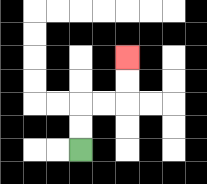{'start': '[3, 6]', 'end': '[5, 2]', 'path_directions': 'U,U,R,R,U,U', 'path_coordinates': '[[3, 6], [3, 5], [3, 4], [4, 4], [5, 4], [5, 3], [5, 2]]'}